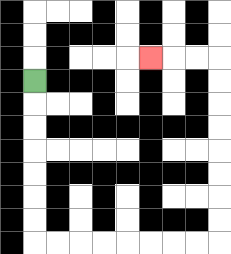{'start': '[1, 3]', 'end': '[6, 2]', 'path_directions': 'D,D,D,D,D,D,D,R,R,R,R,R,R,R,R,U,U,U,U,U,U,U,U,L,L,L', 'path_coordinates': '[[1, 3], [1, 4], [1, 5], [1, 6], [1, 7], [1, 8], [1, 9], [1, 10], [2, 10], [3, 10], [4, 10], [5, 10], [6, 10], [7, 10], [8, 10], [9, 10], [9, 9], [9, 8], [9, 7], [9, 6], [9, 5], [9, 4], [9, 3], [9, 2], [8, 2], [7, 2], [6, 2]]'}